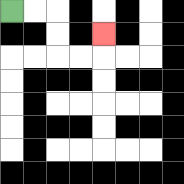{'start': '[0, 0]', 'end': '[4, 1]', 'path_directions': 'R,R,D,D,R,R,U', 'path_coordinates': '[[0, 0], [1, 0], [2, 0], [2, 1], [2, 2], [3, 2], [4, 2], [4, 1]]'}